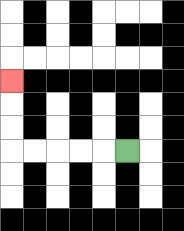{'start': '[5, 6]', 'end': '[0, 3]', 'path_directions': 'L,L,L,L,L,U,U,U', 'path_coordinates': '[[5, 6], [4, 6], [3, 6], [2, 6], [1, 6], [0, 6], [0, 5], [0, 4], [0, 3]]'}